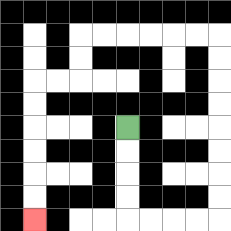{'start': '[5, 5]', 'end': '[1, 9]', 'path_directions': 'D,D,D,D,R,R,R,R,U,U,U,U,U,U,U,U,L,L,L,L,L,L,D,D,L,L,D,D,D,D,D,D', 'path_coordinates': '[[5, 5], [5, 6], [5, 7], [5, 8], [5, 9], [6, 9], [7, 9], [8, 9], [9, 9], [9, 8], [9, 7], [9, 6], [9, 5], [9, 4], [9, 3], [9, 2], [9, 1], [8, 1], [7, 1], [6, 1], [5, 1], [4, 1], [3, 1], [3, 2], [3, 3], [2, 3], [1, 3], [1, 4], [1, 5], [1, 6], [1, 7], [1, 8], [1, 9]]'}